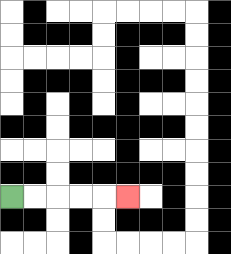{'start': '[0, 8]', 'end': '[5, 8]', 'path_directions': 'R,R,R,R,R', 'path_coordinates': '[[0, 8], [1, 8], [2, 8], [3, 8], [4, 8], [5, 8]]'}